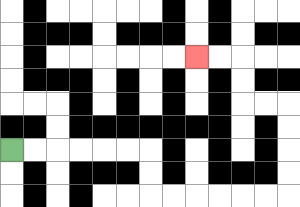{'start': '[0, 6]', 'end': '[8, 2]', 'path_directions': 'R,R,R,R,R,R,D,D,R,R,R,R,R,R,U,U,U,U,L,L,U,U,L,L', 'path_coordinates': '[[0, 6], [1, 6], [2, 6], [3, 6], [4, 6], [5, 6], [6, 6], [6, 7], [6, 8], [7, 8], [8, 8], [9, 8], [10, 8], [11, 8], [12, 8], [12, 7], [12, 6], [12, 5], [12, 4], [11, 4], [10, 4], [10, 3], [10, 2], [9, 2], [8, 2]]'}